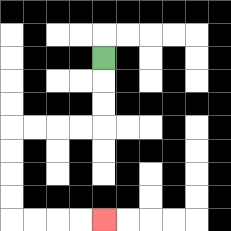{'start': '[4, 2]', 'end': '[4, 9]', 'path_directions': 'D,D,D,L,L,L,L,D,D,D,D,R,R,R,R', 'path_coordinates': '[[4, 2], [4, 3], [4, 4], [4, 5], [3, 5], [2, 5], [1, 5], [0, 5], [0, 6], [0, 7], [0, 8], [0, 9], [1, 9], [2, 9], [3, 9], [4, 9]]'}